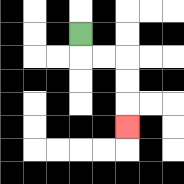{'start': '[3, 1]', 'end': '[5, 5]', 'path_directions': 'D,R,R,D,D,D', 'path_coordinates': '[[3, 1], [3, 2], [4, 2], [5, 2], [5, 3], [5, 4], [5, 5]]'}